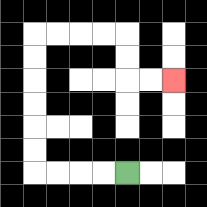{'start': '[5, 7]', 'end': '[7, 3]', 'path_directions': 'L,L,L,L,U,U,U,U,U,U,R,R,R,R,D,D,R,R', 'path_coordinates': '[[5, 7], [4, 7], [3, 7], [2, 7], [1, 7], [1, 6], [1, 5], [1, 4], [1, 3], [1, 2], [1, 1], [2, 1], [3, 1], [4, 1], [5, 1], [5, 2], [5, 3], [6, 3], [7, 3]]'}